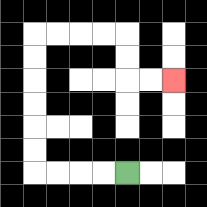{'start': '[5, 7]', 'end': '[7, 3]', 'path_directions': 'L,L,L,L,U,U,U,U,U,U,R,R,R,R,D,D,R,R', 'path_coordinates': '[[5, 7], [4, 7], [3, 7], [2, 7], [1, 7], [1, 6], [1, 5], [1, 4], [1, 3], [1, 2], [1, 1], [2, 1], [3, 1], [4, 1], [5, 1], [5, 2], [5, 3], [6, 3], [7, 3]]'}